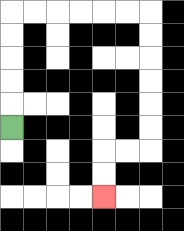{'start': '[0, 5]', 'end': '[4, 8]', 'path_directions': 'U,U,U,U,U,R,R,R,R,R,R,D,D,D,D,D,D,L,L,D,D', 'path_coordinates': '[[0, 5], [0, 4], [0, 3], [0, 2], [0, 1], [0, 0], [1, 0], [2, 0], [3, 0], [4, 0], [5, 0], [6, 0], [6, 1], [6, 2], [6, 3], [6, 4], [6, 5], [6, 6], [5, 6], [4, 6], [4, 7], [4, 8]]'}